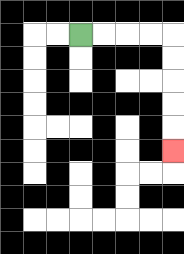{'start': '[3, 1]', 'end': '[7, 6]', 'path_directions': 'R,R,R,R,D,D,D,D,D', 'path_coordinates': '[[3, 1], [4, 1], [5, 1], [6, 1], [7, 1], [7, 2], [7, 3], [7, 4], [7, 5], [7, 6]]'}